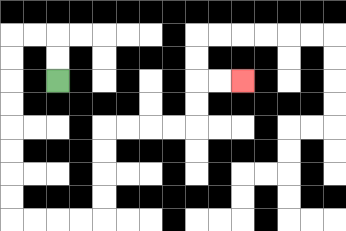{'start': '[2, 3]', 'end': '[10, 3]', 'path_directions': 'U,U,L,L,D,D,D,D,D,D,D,D,R,R,R,R,U,U,U,U,R,R,R,R,U,U,R,R', 'path_coordinates': '[[2, 3], [2, 2], [2, 1], [1, 1], [0, 1], [0, 2], [0, 3], [0, 4], [0, 5], [0, 6], [0, 7], [0, 8], [0, 9], [1, 9], [2, 9], [3, 9], [4, 9], [4, 8], [4, 7], [4, 6], [4, 5], [5, 5], [6, 5], [7, 5], [8, 5], [8, 4], [8, 3], [9, 3], [10, 3]]'}